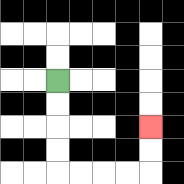{'start': '[2, 3]', 'end': '[6, 5]', 'path_directions': 'D,D,D,D,R,R,R,R,U,U', 'path_coordinates': '[[2, 3], [2, 4], [2, 5], [2, 6], [2, 7], [3, 7], [4, 7], [5, 7], [6, 7], [6, 6], [6, 5]]'}